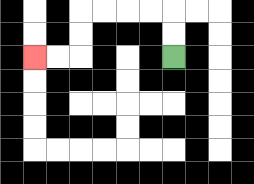{'start': '[7, 2]', 'end': '[1, 2]', 'path_directions': 'U,U,L,L,L,L,D,D,L,L', 'path_coordinates': '[[7, 2], [7, 1], [7, 0], [6, 0], [5, 0], [4, 0], [3, 0], [3, 1], [3, 2], [2, 2], [1, 2]]'}